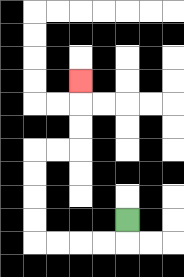{'start': '[5, 9]', 'end': '[3, 3]', 'path_directions': 'D,L,L,L,L,U,U,U,U,R,R,U,U,U', 'path_coordinates': '[[5, 9], [5, 10], [4, 10], [3, 10], [2, 10], [1, 10], [1, 9], [1, 8], [1, 7], [1, 6], [2, 6], [3, 6], [3, 5], [3, 4], [3, 3]]'}